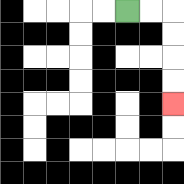{'start': '[5, 0]', 'end': '[7, 4]', 'path_directions': 'R,R,D,D,D,D', 'path_coordinates': '[[5, 0], [6, 0], [7, 0], [7, 1], [7, 2], [7, 3], [7, 4]]'}